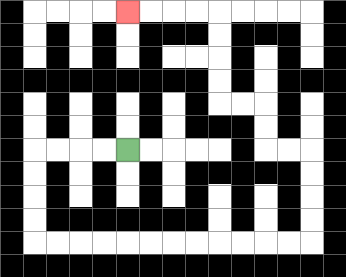{'start': '[5, 6]', 'end': '[5, 0]', 'path_directions': 'L,L,L,L,D,D,D,D,R,R,R,R,R,R,R,R,R,R,R,R,U,U,U,U,L,L,U,U,L,L,U,U,U,U,L,L,L,L', 'path_coordinates': '[[5, 6], [4, 6], [3, 6], [2, 6], [1, 6], [1, 7], [1, 8], [1, 9], [1, 10], [2, 10], [3, 10], [4, 10], [5, 10], [6, 10], [7, 10], [8, 10], [9, 10], [10, 10], [11, 10], [12, 10], [13, 10], [13, 9], [13, 8], [13, 7], [13, 6], [12, 6], [11, 6], [11, 5], [11, 4], [10, 4], [9, 4], [9, 3], [9, 2], [9, 1], [9, 0], [8, 0], [7, 0], [6, 0], [5, 0]]'}